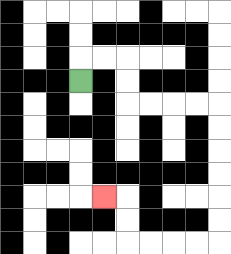{'start': '[3, 3]', 'end': '[4, 8]', 'path_directions': 'U,R,R,D,D,R,R,R,R,D,D,D,D,D,D,L,L,L,L,U,U,L', 'path_coordinates': '[[3, 3], [3, 2], [4, 2], [5, 2], [5, 3], [5, 4], [6, 4], [7, 4], [8, 4], [9, 4], [9, 5], [9, 6], [9, 7], [9, 8], [9, 9], [9, 10], [8, 10], [7, 10], [6, 10], [5, 10], [5, 9], [5, 8], [4, 8]]'}